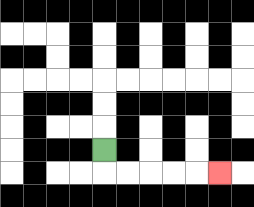{'start': '[4, 6]', 'end': '[9, 7]', 'path_directions': 'D,R,R,R,R,R', 'path_coordinates': '[[4, 6], [4, 7], [5, 7], [6, 7], [7, 7], [8, 7], [9, 7]]'}